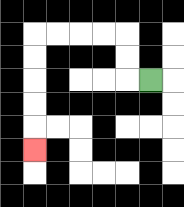{'start': '[6, 3]', 'end': '[1, 6]', 'path_directions': 'L,U,U,L,L,L,L,D,D,D,D,D', 'path_coordinates': '[[6, 3], [5, 3], [5, 2], [5, 1], [4, 1], [3, 1], [2, 1], [1, 1], [1, 2], [1, 3], [1, 4], [1, 5], [1, 6]]'}